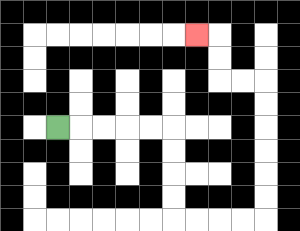{'start': '[2, 5]', 'end': '[8, 1]', 'path_directions': 'R,R,R,R,R,D,D,D,D,R,R,R,R,U,U,U,U,U,U,L,L,U,U,L', 'path_coordinates': '[[2, 5], [3, 5], [4, 5], [5, 5], [6, 5], [7, 5], [7, 6], [7, 7], [7, 8], [7, 9], [8, 9], [9, 9], [10, 9], [11, 9], [11, 8], [11, 7], [11, 6], [11, 5], [11, 4], [11, 3], [10, 3], [9, 3], [9, 2], [9, 1], [8, 1]]'}